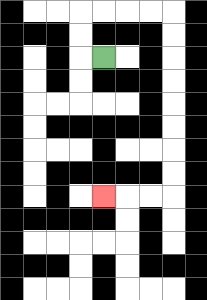{'start': '[4, 2]', 'end': '[4, 8]', 'path_directions': 'L,U,U,R,R,R,R,D,D,D,D,D,D,D,D,L,L,L', 'path_coordinates': '[[4, 2], [3, 2], [3, 1], [3, 0], [4, 0], [5, 0], [6, 0], [7, 0], [7, 1], [7, 2], [7, 3], [7, 4], [7, 5], [7, 6], [7, 7], [7, 8], [6, 8], [5, 8], [4, 8]]'}